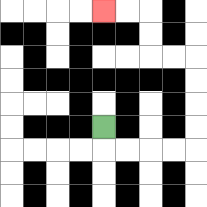{'start': '[4, 5]', 'end': '[4, 0]', 'path_directions': 'D,R,R,R,R,U,U,U,U,L,L,U,U,L,L', 'path_coordinates': '[[4, 5], [4, 6], [5, 6], [6, 6], [7, 6], [8, 6], [8, 5], [8, 4], [8, 3], [8, 2], [7, 2], [6, 2], [6, 1], [6, 0], [5, 0], [4, 0]]'}